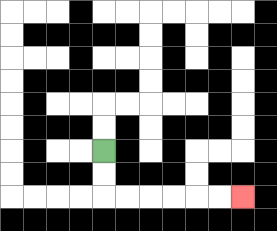{'start': '[4, 6]', 'end': '[10, 8]', 'path_directions': 'D,D,R,R,R,R,R,R', 'path_coordinates': '[[4, 6], [4, 7], [4, 8], [5, 8], [6, 8], [7, 8], [8, 8], [9, 8], [10, 8]]'}